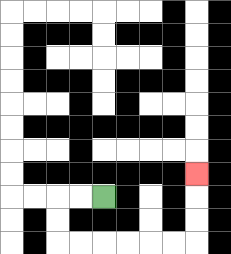{'start': '[4, 8]', 'end': '[8, 7]', 'path_directions': 'L,L,D,D,R,R,R,R,R,R,U,U,U', 'path_coordinates': '[[4, 8], [3, 8], [2, 8], [2, 9], [2, 10], [3, 10], [4, 10], [5, 10], [6, 10], [7, 10], [8, 10], [8, 9], [8, 8], [8, 7]]'}